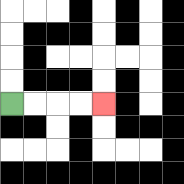{'start': '[0, 4]', 'end': '[4, 4]', 'path_directions': 'R,R,R,R', 'path_coordinates': '[[0, 4], [1, 4], [2, 4], [3, 4], [4, 4]]'}